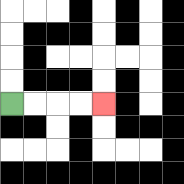{'start': '[0, 4]', 'end': '[4, 4]', 'path_directions': 'R,R,R,R', 'path_coordinates': '[[0, 4], [1, 4], [2, 4], [3, 4], [4, 4]]'}